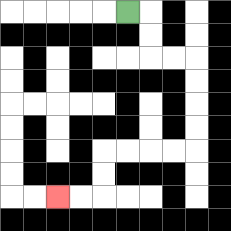{'start': '[5, 0]', 'end': '[2, 8]', 'path_directions': 'R,D,D,R,R,D,D,D,D,L,L,L,L,D,D,L,L', 'path_coordinates': '[[5, 0], [6, 0], [6, 1], [6, 2], [7, 2], [8, 2], [8, 3], [8, 4], [8, 5], [8, 6], [7, 6], [6, 6], [5, 6], [4, 6], [4, 7], [4, 8], [3, 8], [2, 8]]'}